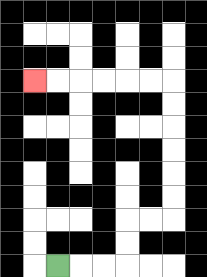{'start': '[2, 11]', 'end': '[1, 3]', 'path_directions': 'R,R,R,U,U,R,R,U,U,U,U,U,U,L,L,L,L,L,L', 'path_coordinates': '[[2, 11], [3, 11], [4, 11], [5, 11], [5, 10], [5, 9], [6, 9], [7, 9], [7, 8], [7, 7], [7, 6], [7, 5], [7, 4], [7, 3], [6, 3], [5, 3], [4, 3], [3, 3], [2, 3], [1, 3]]'}